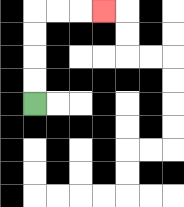{'start': '[1, 4]', 'end': '[4, 0]', 'path_directions': 'U,U,U,U,R,R,R', 'path_coordinates': '[[1, 4], [1, 3], [1, 2], [1, 1], [1, 0], [2, 0], [3, 0], [4, 0]]'}